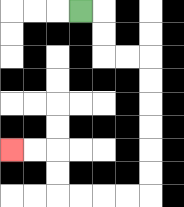{'start': '[3, 0]', 'end': '[0, 6]', 'path_directions': 'R,D,D,R,R,D,D,D,D,D,D,L,L,L,L,U,U,L,L', 'path_coordinates': '[[3, 0], [4, 0], [4, 1], [4, 2], [5, 2], [6, 2], [6, 3], [6, 4], [6, 5], [6, 6], [6, 7], [6, 8], [5, 8], [4, 8], [3, 8], [2, 8], [2, 7], [2, 6], [1, 6], [0, 6]]'}